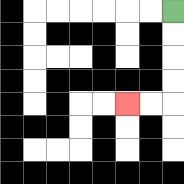{'start': '[7, 0]', 'end': '[5, 4]', 'path_directions': 'D,D,D,D,L,L', 'path_coordinates': '[[7, 0], [7, 1], [7, 2], [7, 3], [7, 4], [6, 4], [5, 4]]'}